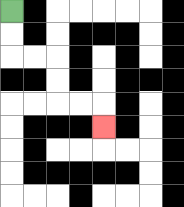{'start': '[0, 0]', 'end': '[4, 5]', 'path_directions': 'D,D,R,R,D,D,R,R,D', 'path_coordinates': '[[0, 0], [0, 1], [0, 2], [1, 2], [2, 2], [2, 3], [2, 4], [3, 4], [4, 4], [4, 5]]'}